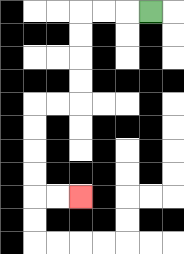{'start': '[6, 0]', 'end': '[3, 8]', 'path_directions': 'L,L,L,D,D,D,D,L,L,D,D,D,D,R,R', 'path_coordinates': '[[6, 0], [5, 0], [4, 0], [3, 0], [3, 1], [3, 2], [3, 3], [3, 4], [2, 4], [1, 4], [1, 5], [1, 6], [1, 7], [1, 8], [2, 8], [3, 8]]'}